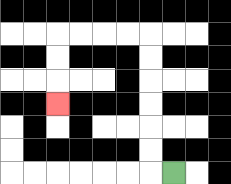{'start': '[7, 7]', 'end': '[2, 4]', 'path_directions': 'L,U,U,U,U,U,U,L,L,L,L,D,D,D', 'path_coordinates': '[[7, 7], [6, 7], [6, 6], [6, 5], [6, 4], [6, 3], [6, 2], [6, 1], [5, 1], [4, 1], [3, 1], [2, 1], [2, 2], [2, 3], [2, 4]]'}